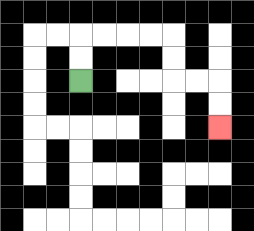{'start': '[3, 3]', 'end': '[9, 5]', 'path_directions': 'U,U,R,R,R,R,D,D,R,R,D,D', 'path_coordinates': '[[3, 3], [3, 2], [3, 1], [4, 1], [5, 1], [6, 1], [7, 1], [7, 2], [7, 3], [8, 3], [9, 3], [9, 4], [9, 5]]'}